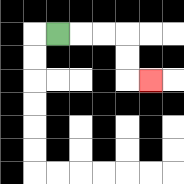{'start': '[2, 1]', 'end': '[6, 3]', 'path_directions': 'R,R,R,D,D,R', 'path_coordinates': '[[2, 1], [3, 1], [4, 1], [5, 1], [5, 2], [5, 3], [6, 3]]'}